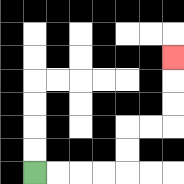{'start': '[1, 7]', 'end': '[7, 2]', 'path_directions': 'R,R,R,R,U,U,R,R,U,U,U', 'path_coordinates': '[[1, 7], [2, 7], [3, 7], [4, 7], [5, 7], [5, 6], [5, 5], [6, 5], [7, 5], [7, 4], [7, 3], [7, 2]]'}